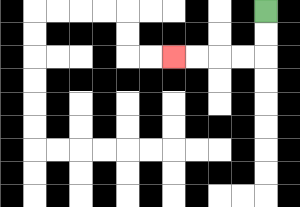{'start': '[11, 0]', 'end': '[7, 2]', 'path_directions': 'D,D,L,L,L,L', 'path_coordinates': '[[11, 0], [11, 1], [11, 2], [10, 2], [9, 2], [8, 2], [7, 2]]'}